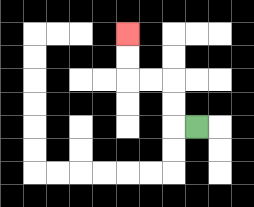{'start': '[8, 5]', 'end': '[5, 1]', 'path_directions': 'L,U,U,L,L,U,U', 'path_coordinates': '[[8, 5], [7, 5], [7, 4], [7, 3], [6, 3], [5, 3], [5, 2], [5, 1]]'}